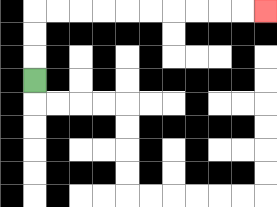{'start': '[1, 3]', 'end': '[11, 0]', 'path_directions': 'U,U,U,R,R,R,R,R,R,R,R,R,R', 'path_coordinates': '[[1, 3], [1, 2], [1, 1], [1, 0], [2, 0], [3, 0], [4, 0], [5, 0], [6, 0], [7, 0], [8, 0], [9, 0], [10, 0], [11, 0]]'}